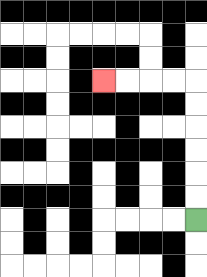{'start': '[8, 9]', 'end': '[4, 3]', 'path_directions': 'U,U,U,U,U,U,L,L,L,L', 'path_coordinates': '[[8, 9], [8, 8], [8, 7], [8, 6], [8, 5], [8, 4], [8, 3], [7, 3], [6, 3], [5, 3], [4, 3]]'}